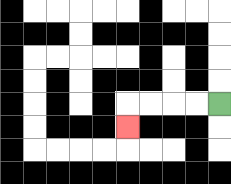{'start': '[9, 4]', 'end': '[5, 5]', 'path_directions': 'L,L,L,L,D', 'path_coordinates': '[[9, 4], [8, 4], [7, 4], [6, 4], [5, 4], [5, 5]]'}